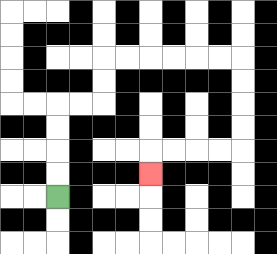{'start': '[2, 8]', 'end': '[6, 7]', 'path_directions': 'U,U,U,U,R,R,U,U,R,R,R,R,R,R,D,D,D,D,L,L,L,L,D', 'path_coordinates': '[[2, 8], [2, 7], [2, 6], [2, 5], [2, 4], [3, 4], [4, 4], [4, 3], [4, 2], [5, 2], [6, 2], [7, 2], [8, 2], [9, 2], [10, 2], [10, 3], [10, 4], [10, 5], [10, 6], [9, 6], [8, 6], [7, 6], [6, 6], [6, 7]]'}